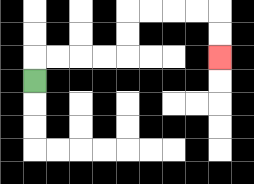{'start': '[1, 3]', 'end': '[9, 2]', 'path_directions': 'U,R,R,R,R,U,U,R,R,R,R,D,D', 'path_coordinates': '[[1, 3], [1, 2], [2, 2], [3, 2], [4, 2], [5, 2], [5, 1], [5, 0], [6, 0], [7, 0], [8, 0], [9, 0], [9, 1], [9, 2]]'}